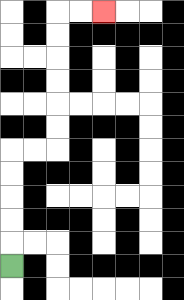{'start': '[0, 11]', 'end': '[4, 0]', 'path_directions': 'U,U,U,U,U,R,R,U,U,U,U,U,U,R,R', 'path_coordinates': '[[0, 11], [0, 10], [0, 9], [0, 8], [0, 7], [0, 6], [1, 6], [2, 6], [2, 5], [2, 4], [2, 3], [2, 2], [2, 1], [2, 0], [3, 0], [4, 0]]'}